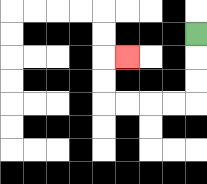{'start': '[8, 1]', 'end': '[5, 2]', 'path_directions': 'D,D,D,L,L,L,L,U,U,R', 'path_coordinates': '[[8, 1], [8, 2], [8, 3], [8, 4], [7, 4], [6, 4], [5, 4], [4, 4], [4, 3], [4, 2], [5, 2]]'}